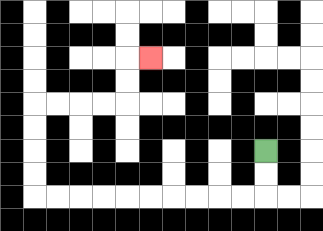{'start': '[11, 6]', 'end': '[6, 2]', 'path_directions': 'D,D,L,L,L,L,L,L,L,L,L,L,U,U,U,U,R,R,R,R,U,U,R', 'path_coordinates': '[[11, 6], [11, 7], [11, 8], [10, 8], [9, 8], [8, 8], [7, 8], [6, 8], [5, 8], [4, 8], [3, 8], [2, 8], [1, 8], [1, 7], [1, 6], [1, 5], [1, 4], [2, 4], [3, 4], [4, 4], [5, 4], [5, 3], [5, 2], [6, 2]]'}